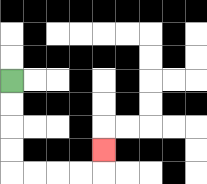{'start': '[0, 3]', 'end': '[4, 6]', 'path_directions': 'D,D,D,D,R,R,R,R,U', 'path_coordinates': '[[0, 3], [0, 4], [0, 5], [0, 6], [0, 7], [1, 7], [2, 7], [3, 7], [4, 7], [4, 6]]'}